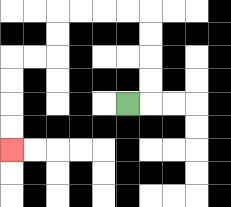{'start': '[5, 4]', 'end': '[0, 6]', 'path_directions': 'R,U,U,U,U,L,L,L,L,D,D,L,L,D,D,D,D', 'path_coordinates': '[[5, 4], [6, 4], [6, 3], [6, 2], [6, 1], [6, 0], [5, 0], [4, 0], [3, 0], [2, 0], [2, 1], [2, 2], [1, 2], [0, 2], [0, 3], [0, 4], [0, 5], [0, 6]]'}